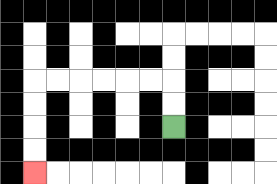{'start': '[7, 5]', 'end': '[1, 7]', 'path_directions': 'U,U,L,L,L,L,L,L,D,D,D,D', 'path_coordinates': '[[7, 5], [7, 4], [7, 3], [6, 3], [5, 3], [4, 3], [3, 3], [2, 3], [1, 3], [1, 4], [1, 5], [1, 6], [1, 7]]'}